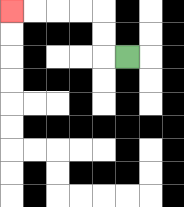{'start': '[5, 2]', 'end': '[0, 0]', 'path_directions': 'L,U,U,L,L,L,L', 'path_coordinates': '[[5, 2], [4, 2], [4, 1], [4, 0], [3, 0], [2, 0], [1, 0], [0, 0]]'}